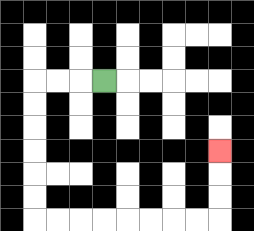{'start': '[4, 3]', 'end': '[9, 6]', 'path_directions': 'L,L,L,D,D,D,D,D,D,R,R,R,R,R,R,R,R,U,U,U', 'path_coordinates': '[[4, 3], [3, 3], [2, 3], [1, 3], [1, 4], [1, 5], [1, 6], [1, 7], [1, 8], [1, 9], [2, 9], [3, 9], [4, 9], [5, 9], [6, 9], [7, 9], [8, 9], [9, 9], [9, 8], [9, 7], [9, 6]]'}